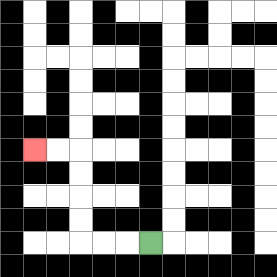{'start': '[6, 10]', 'end': '[1, 6]', 'path_directions': 'L,L,L,U,U,U,U,L,L', 'path_coordinates': '[[6, 10], [5, 10], [4, 10], [3, 10], [3, 9], [3, 8], [3, 7], [3, 6], [2, 6], [1, 6]]'}